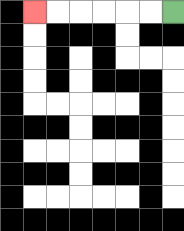{'start': '[7, 0]', 'end': '[1, 0]', 'path_directions': 'L,L,L,L,L,L', 'path_coordinates': '[[7, 0], [6, 0], [5, 0], [4, 0], [3, 0], [2, 0], [1, 0]]'}